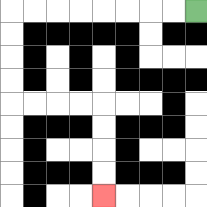{'start': '[8, 0]', 'end': '[4, 8]', 'path_directions': 'L,L,L,L,L,L,L,L,D,D,D,D,R,R,R,R,D,D,D,D', 'path_coordinates': '[[8, 0], [7, 0], [6, 0], [5, 0], [4, 0], [3, 0], [2, 0], [1, 0], [0, 0], [0, 1], [0, 2], [0, 3], [0, 4], [1, 4], [2, 4], [3, 4], [4, 4], [4, 5], [4, 6], [4, 7], [4, 8]]'}